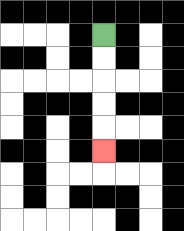{'start': '[4, 1]', 'end': '[4, 6]', 'path_directions': 'D,D,D,D,D', 'path_coordinates': '[[4, 1], [4, 2], [4, 3], [4, 4], [4, 5], [4, 6]]'}